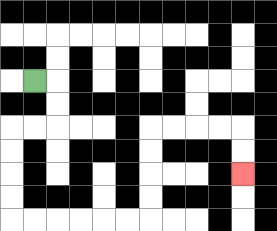{'start': '[1, 3]', 'end': '[10, 7]', 'path_directions': 'R,D,D,L,L,D,D,D,D,R,R,R,R,R,R,U,U,U,U,R,R,R,R,D,D', 'path_coordinates': '[[1, 3], [2, 3], [2, 4], [2, 5], [1, 5], [0, 5], [0, 6], [0, 7], [0, 8], [0, 9], [1, 9], [2, 9], [3, 9], [4, 9], [5, 9], [6, 9], [6, 8], [6, 7], [6, 6], [6, 5], [7, 5], [8, 5], [9, 5], [10, 5], [10, 6], [10, 7]]'}